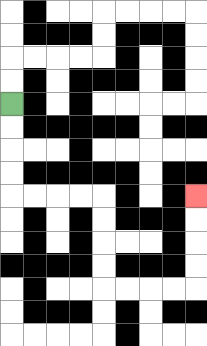{'start': '[0, 4]', 'end': '[8, 8]', 'path_directions': 'D,D,D,D,R,R,R,R,D,D,D,D,R,R,R,R,U,U,U,U', 'path_coordinates': '[[0, 4], [0, 5], [0, 6], [0, 7], [0, 8], [1, 8], [2, 8], [3, 8], [4, 8], [4, 9], [4, 10], [4, 11], [4, 12], [5, 12], [6, 12], [7, 12], [8, 12], [8, 11], [8, 10], [8, 9], [8, 8]]'}